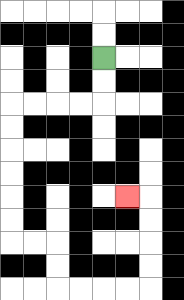{'start': '[4, 2]', 'end': '[5, 8]', 'path_directions': 'D,D,L,L,L,L,D,D,D,D,D,D,R,R,D,D,R,R,R,R,U,U,U,U,L', 'path_coordinates': '[[4, 2], [4, 3], [4, 4], [3, 4], [2, 4], [1, 4], [0, 4], [0, 5], [0, 6], [0, 7], [0, 8], [0, 9], [0, 10], [1, 10], [2, 10], [2, 11], [2, 12], [3, 12], [4, 12], [5, 12], [6, 12], [6, 11], [6, 10], [6, 9], [6, 8], [5, 8]]'}